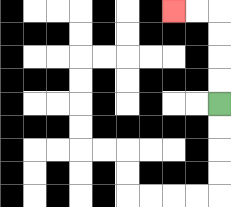{'start': '[9, 4]', 'end': '[7, 0]', 'path_directions': 'U,U,U,U,L,L', 'path_coordinates': '[[9, 4], [9, 3], [9, 2], [9, 1], [9, 0], [8, 0], [7, 0]]'}